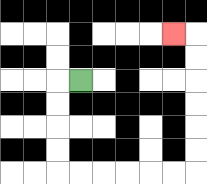{'start': '[3, 3]', 'end': '[7, 1]', 'path_directions': 'L,D,D,D,D,R,R,R,R,R,R,U,U,U,U,U,U,L', 'path_coordinates': '[[3, 3], [2, 3], [2, 4], [2, 5], [2, 6], [2, 7], [3, 7], [4, 7], [5, 7], [6, 7], [7, 7], [8, 7], [8, 6], [8, 5], [8, 4], [8, 3], [8, 2], [8, 1], [7, 1]]'}